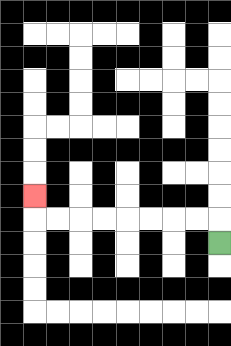{'start': '[9, 10]', 'end': '[1, 8]', 'path_directions': 'U,L,L,L,L,L,L,L,L,U', 'path_coordinates': '[[9, 10], [9, 9], [8, 9], [7, 9], [6, 9], [5, 9], [4, 9], [3, 9], [2, 9], [1, 9], [1, 8]]'}